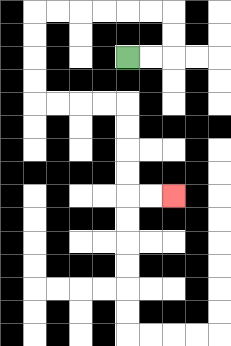{'start': '[5, 2]', 'end': '[7, 8]', 'path_directions': 'R,R,U,U,L,L,L,L,L,L,D,D,D,D,R,R,R,R,D,D,D,D,R,R', 'path_coordinates': '[[5, 2], [6, 2], [7, 2], [7, 1], [7, 0], [6, 0], [5, 0], [4, 0], [3, 0], [2, 0], [1, 0], [1, 1], [1, 2], [1, 3], [1, 4], [2, 4], [3, 4], [4, 4], [5, 4], [5, 5], [5, 6], [5, 7], [5, 8], [6, 8], [7, 8]]'}